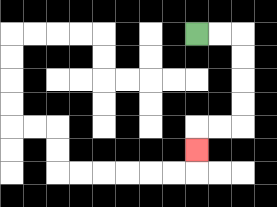{'start': '[8, 1]', 'end': '[8, 6]', 'path_directions': 'R,R,D,D,D,D,L,L,D', 'path_coordinates': '[[8, 1], [9, 1], [10, 1], [10, 2], [10, 3], [10, 4], [10, 5], [9, 5], [8, 5], [8, 6]]'}